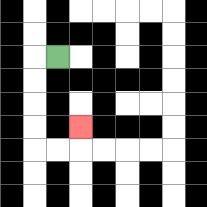{'start': '[2, 2]', 'end': '[3, 5]', 'path_directions': 'L,D,D,D,D,R,R,U', 'path_coordinates': '[[2, 2], [1, 2], [1, 3], [1, 4], [1, 5], [1, 6], [2, 6], [3, 6], [3, 5]]'}